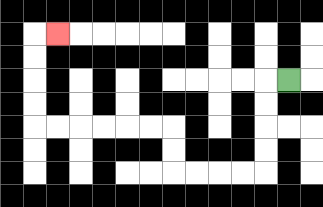{'start': '[12, 3]', 'end': '[2, 1]', 'path_directions': 'L,D,D,D,D,L,L,L,L,U,U,L,L,L,L,L,L,U,U,U,U,R', 'path_coordinates': '[[12, 3], [11, 3], [11, 4], [11, 5], [11, 6], [11, 7], [10, 7], [9, 7], [8, 7], [7, 7], [7, 6], [7, 5], [6, 5], [5, 5], [4, 5], [3, 5], [2, 5], [1, 5], [1, 4], [1, 3], [1, 2], [1, 1], [2, 1]]'}